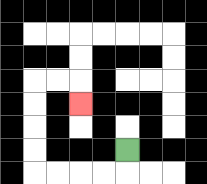{'start': '[5, 6]', 'end': '[3, 4]', 'path_directions': 'D,L,L,L,L,U,U,U,U,R,R,D', 'path_coordinates': '[[5, 6], [5, 7], [4, 7], [3, 7], [2, 7], [1, 7], [1, 6], [1, 5], [1, 4], [1, 3], [2, 3], [3, 3], [3, 4]]'}